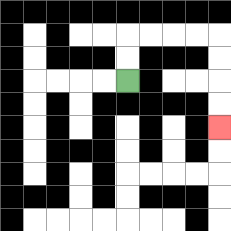{'start': '[5, 3]', 'end': '[9, 5]', 'path_directions': 'U,U,R,R,R,R,D,D,D,D', 'path_coordinates': '[[5, 3], [5, 2], [5, 1], [6, 1], [7, 1], [8, 1], [9, 1], [9, 2], [9, 3], [9, 4], [9, 5]]'}